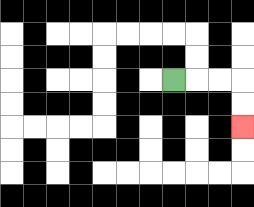{'start': '[7, 3]', 'end': '[10, 5]', 'path_directions': 'R,R,R,D,D', 'path_coordinates': '[[7, 3], [8, 3], [9, 3], [10, 3], [10, 4], [10, 5]]'}